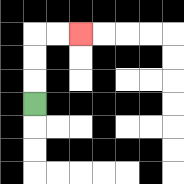{'start': '[1, 4]', 'end': '[3, 1]', 'path_directions': 'U,U,U,R,R', 'path_coordinates': '[[1, 4], [1, 3], [1, 2], [1, 1], [2, 1], [3, 1]]'}